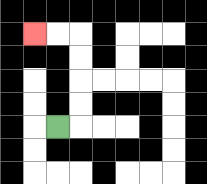{'start': '[2, 5]', 'end': '[1, 1]', 'path_directions': 'R,U,U,U,U,L,L', 'path_coordinates': '[[2, 5], [3, 5], [3, 4], [3, 3], [3, 2], [3, 1], [2, 1], [1, 1]]'}